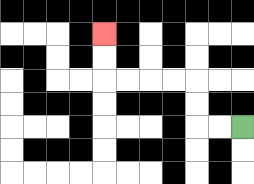{'start': '[10, 5]', 'end': '[4, 1]', 'path_directions': 'L,L,U,U,L,L,L,L,U,U', 'path_coordinates': '[[10, 5], [9, 5], [8, 5], [8, 4], [8, 3], [7, 3], [6, 3], [5, 3], [4, 3], [4, 2], [4, 1]]'}